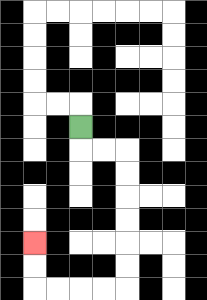{'start': '[3, 5]', 'end': '[1, 10]', 'path_directions': 'D,R,R,D,D,D,D,D,D,L,L,L,L,U,U', 'path_coordinates': '[[3, 5], [3, 6], [4, 6], [5, 6], [5, 7], [5, 8], [5, 9], [5, 10], [5, 11], [5, 12], [4, 12], [3, 12], [2, 12], [1, 12], [1, 11], [1, 10]]'}